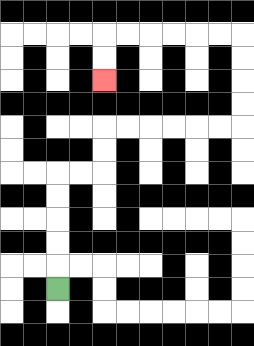{'start': '[2, 12]', 'end': '[4, 3]', 'path_directions': 'U,U,U,U,U,R,R,U,U,R,R,R,R,R,R,U,U,U,U,L,L,L,L,L,L,D,D', 'path_coordinates': '[[2, 12], [2, 11], [2, 10], [2, 9], [2, 8], [2, 7], [3, 7], [4, 7], [4, 6], [4, 5], [5, 5], [6, 5], [7, 5], [8, 5], [9, 5], [10, 5], [10, 4], [10, 3], [10, 2], [10, 1], [9, 1], [8, 1], [7, 1], [6, 1], [5, 1], [4, 1], [4, 2], [4, 3]]'}